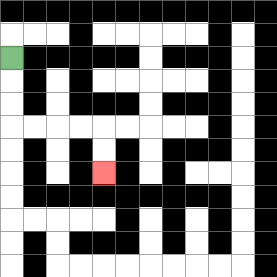{'start': '[0, 2]', 'end': '[4, 7]', 'path_directions': 'D,D,D,R,R,R,R,D,D', 'path_coordinates': '[[0, 2], [0, 3], [0, 4], [0, 5], [1, 5], [2, 5], [3, 5], [4, 5], [4, 6], [4, 7]]'}